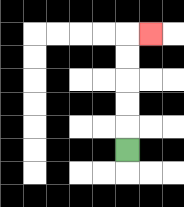{'start': '[5, 6]', 'end': '[6, 1]', 'path_directions': 'U,U,U,U,U,R', 'path_coordinates': '[[5, 6], [5, 5], [5, 4], [5, 3], [5, 2], [5, 1], [6, 1]]'}